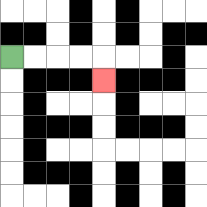{'start': '[0, 2]', 'end': '[4, 3]', 'path_directions': 'R,R,R,R,D', 'path_coordinates': '[[0, 2], [1, 2], [2, 2], [3, 2], [4, 2], [4, 3]]'}